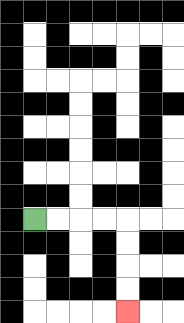{'start': '[1, 9]', 'end': '[5, 13]', 'path_directions': 'R,R,R,R,D,D,D,D', 'path_coordinates': '[[1, 9], [2, 9], [3, 9], [4, 9], [5, 9], [5, 10], [5, 11], [5, 12], [5, 13]]'}